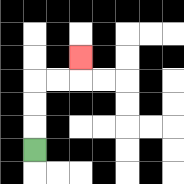{'start': '[1, 6]', 'end': '[3, 2]', 'path_directions': 'U,U,U,R,R,U', 'path_coordinates': '[[1, 6], [1, 5], [1, 4], [1, 3], [2, 3], [3, 3], [3, 2]]'}